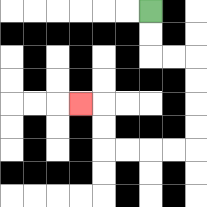{'start': '[6, 0]', 'end': '[3, 4]', 'path_directions': 'D,D,R,R,D,D,D,D,L,L,L,L,U,U,L', 'path_coordinates': '[[6, 0], [6, 1], [6, 2], [7, 2], [8, 2], [8, 3], [8, 4], [8, 5], [8, 6], [7, 6], [6, 6], [5, 6], [4, 6], [4, 5], [4, 4], [3, 4]]'}